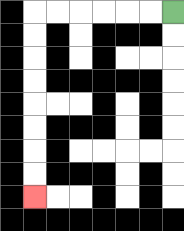{'start': '[7, 0]', 'end': '[1, 8]', 'path_directions': 'L,L,L,L,L,L,D,D,D,D,D,D,D,D', 'path_coordinates': '[[7, 0], [6, 0], [5, 0], [4, 0], [3, 0], [2, 0], [1, 0], [1, 1], [1, 2], [1, 3], [1, 4], [1, 5], [1, 6], [1, 7], [1, 8]]'}